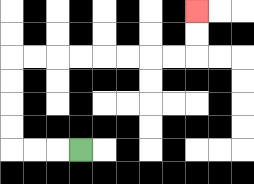{'start': '[3, 6]', 'end': '[8, 0]', 'path_directions': 'L,L,L,U,U,U,U,R,R,R,R,R,R,R,R,U,U', 'path_coordinates': '[[3, 6], [2, 6], [1, 6], [0, 6], [0, 5], [0, 4], [0, 3], [0, 2], [1, 2], [2, 2], [3, 2], [4, 2], [5, 2], [6, 2], [7, 2], [8, 2], [8, 1], [8, 0]]'}